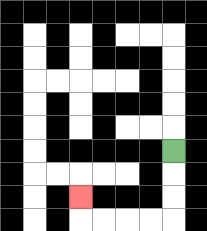{'start': '[7, 6]', 'end': '[3, 8]', 'path_directions': 'D,D,D,L,L,L,L,U', 'path_coordinates': '[[7, 6], [7, 7], [7, 8], [7, 9], [6, 9], [5, 9], [4, 9], [3, 9], [3, 8]]'}